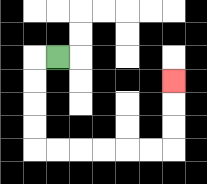{'start': '[2, 2]', 'end': '[7, 3]', 'path_directions': 'L,D,D,D,D,R,R,R,R,R,R,U,U,U', 'path_coordinates': '[[2, 2], [1, 2], [1, 3], [1, 4], [1, 5], [1, 6], [2, 6], [3, 6], [4, 6], [5, 6], [6, 6], [7, 6], [7, 5], [7, 4], [7, 3]]'}